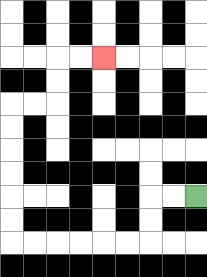{'start': '[8, 8]', 'end': '[4, 2]', 'path_directions': 'L,L,D,D,L,L,L,L,L,L,U,U,U,U,U,U,R,R,U,U,R,R', 'path_coordinates': '[[8, 8], [7, 8], [6, 8], [6, 9], [6, 10], [5, 10], [4, 10], [3, 10], [2, 10], [1, 10], [0, 10], [0, 9], [0, 8], [0, 7], [0, 6], [0, 5], [0, 4], [1, 4], [2, 4], [2, 3], [2, 2], [3, 2], [4, 2]]'}